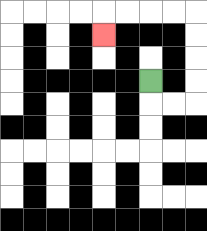{'start': '[6, 3]', 'end': '[4, 1]', 'path_directions': 'D,R,R,U,U,U,U,L,L,L,L,D', 'path_coordinates': '[[6, 3], [6, 4], [7, 4], [8, 4], [8, 3], [8, 2], [8, 1], [8, 0], [7, 0], [6, 0], [5, 0], [4, 0], [4, 1]]'}